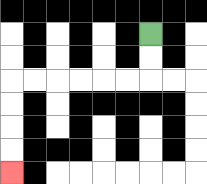{'start': '[6, 1]', 'end': '[0, 7]', 'path_directions': 'D,D,L,L,L,L,L,L,D,D,D,D', 'path_coordinates': '[[6, 1], [6, 2], [6, 3], [5, 3], [4, 3], [3, 3], [2, 3], [1, 3], [0, 3], [0, 4], [0, 5], [0, 6], [0, 7]]'}